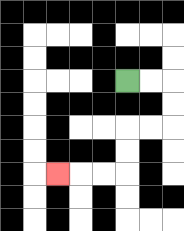{'start': '[5, 3]', 'end': '[2, 7]', 'path_directions': 'R,R,D,D,L,L,D,D,L,L,L', 'path_coordinates': '[[5, 3], [6, 3], [7, 3], [7, 4], [7, 5], [6, 5], [5, 5], [5, 6], [5, 7], [4, 7], [3, 7], [2, 7]]'}